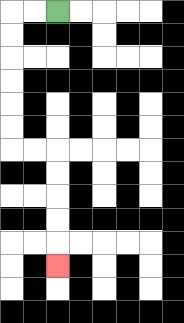{'start': '[2, 0]', 'end': '[2, 11]', 'path_directions': 'L,L,D,D,D,D,D,D,R,R,D,D,D,D,D', 'path_coordinates': '[[2, 0], [1, 0], [0, 0], [0, 1], [0, 2], [0, 3], [0, 4], [0, 5], [0, 6], [1, 6], [2, 6], [2, 7], [2, 8], [2, 9], [2, 10], [2, 11]]'}